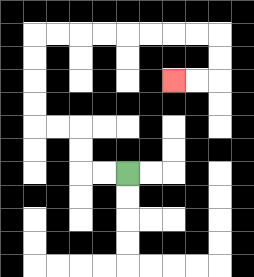{'start': '[5, 7]', 'end': '[7, 3]', 'path_directions': 'L,L,U,U,L,L,U,U,U,U,R,R,R,R,R,R,R,R,D,D,L,L', 'path_coordinates': '[[5, 7], [4, 7], [3, 7], [3, 6], [3, 5], [2, 5], [1, 5], [1, 4], [1, 3], [1, 2], [1, 1], [2, 1], [3, 1], [4, 1], [5, 1], [6, 1], [7, 1], [8, 1], [9, 1], [9, 2], [9, 3], [8, 3], [7, 3]]'}